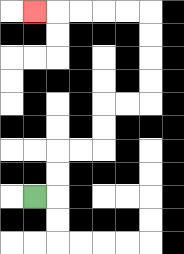{'start': '[1, 8]', 'end': '[1, 0]', 'path_directions': 'R,U,U,R,R,U,U,R,R,U,U,U,U,L,L,L,L,L', 'path_coordinates': '[[1, 8], [2, 8], [2, 7], [2, 6], [3, 6], [4, 6], [4, 5], [4, 4], [5, 4], [6, 4], [6, 3], [6, 2], [6, 1], [6, 0], [5, 0], [4, 0], [3, 0], [2, 0], [1, 0]]'}